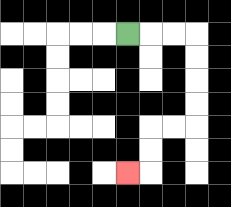{'start': '[5, 1]', 'end': '[5, 7]', 'path_directions': 'R,R,R,D,D,D,D,L,L,D,D,L', 'path_coordinates': '[[5, 1], [6, 1], [7, 1], [8, 1], [8, 2], [8, 3], [8, 4], [8, 5], [7, 5], [6, 5], [6, 6], [6, 7], [5, 7]]'}